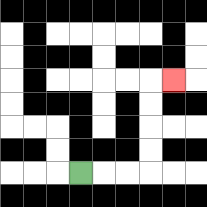{'start': '[3, 7]', 'end': '[7, 3]', 'path_directions': 'R,R,R,U,U,U,U,R', 'path_coordinates': '[[3, 7], [4, 7], [5, 7], [6, 7], [6, 6], [6, 5], [6, 4], [6, 3], [7, 3]]'}